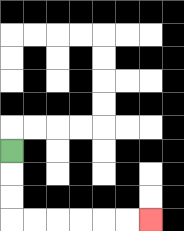{'start': '[0, 6]', 'end': '[6, 9]', 'path_directions': 'D,D,D,R,R,R,R,R,R', 'path_coordinates': '[[0, 6], [0, 7], [0, 8], [0, 9], [1, 9], [2, 9], [3, 9], [4, 9], [5, 9], [6, 9]]'}